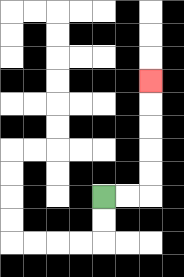{'start': '[4, 8]', 'end': '[6, 3]', 'path_directions': 'R,R,U,U,U,U,U', 'path_coordinates': '[[4, 8], [5, 8], [6, 8], [6, 7], [6, 6], [6, 5], [6, 4], [6, 3]]'}